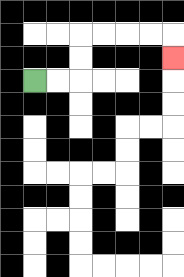{'start': '[1, 3]', 'end': '[7, 2]', 'path_directions': 'R,R,U,U,R,R,R,R,D', 'path_coordinates': '[[1, 3], [2, 3], [3, 3], [3, 2], [3, 1], [4, 1], [5, 1], [6, 1], [7, 1], [7, 2]]'}